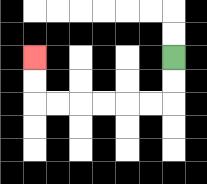{'start': '[7, 2]', 'end': '[1, 2]', 'path_directions': 'D,D,L,L,L,L,L,L,U,U', 'path_coordinates': '[[7, 2], [7, 3], [7, 4], [6, 4], [5, 4], [4, 4], [3, 4], [2, 4], [1, 4], [1, 3], [1, 2]]'}